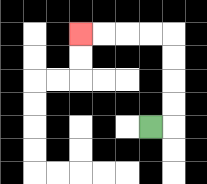{'start': '[6, 5]', 'end': '[3, 1]', 'path_directions': 'R,U,U,U,U,L,L,L,L', 'path_coordinates': '[[6, 5], [7, 5], [7, 4], [7, 3], [7, 2], [7, 1], [6, 1], [5, 1], [4, 1], [3, 1]]'}